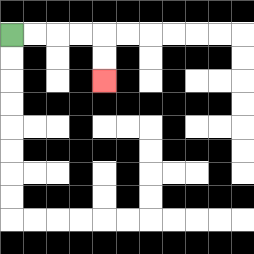{'start': '[0, 1]', 'end': '[4, 3]', 'path_directions': 'R,R,R,R,D,D', 'path_coordinates': '[[0, 1], [1, 1], [2, 1], [3, 1], [4, 1], [4, 2], [4, 3]]'}